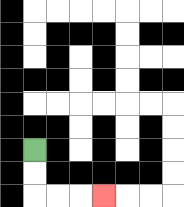{'start': '[1, 6]', 'end': '[4, 8]', 'path_directions': 'D,D,R,R,R', 'path_coordinates': '[[1, 6], [1, 7], [1, 8], [2, 8], [3, 8], [4, 8]]'}